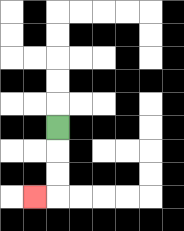{'start': '[2, 5]', 'end': '[1, 8]', 'path_directions': 'D,D,D,L', 'path_coordinates': '[[2, 5], [2, 6], [2, 7], [2, 8], [1, 8]]'}